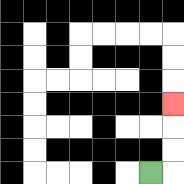{'start': '[6, 7]', 'end': '[7, 4]', 'path_directions': 'R,U,U,U', 'path_coordinates': '[[6, 7], [7, 7], [7, 6], [7, 5], [7, 4]]'}